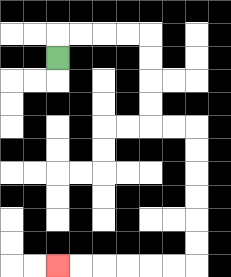{'start': '[2, 2]', 'end': '[2, 11]', 'path_directions': 'U,R,R,R,R,D,D,D,D,R,R,D,D,D,D,D,D,L,L,L,L,L,L', 'path_coordinates': '[[2, 2], [2, 1], [3, 1], [4, 1], [5, 1], [6, 1], [6, 2], [6, 3], [6, 4], [6, 5], [7, 5], [8, 5], [8, 6], [8, 7], [8, 8], [8, 9], [8, 10], [8, 11], [7, 11], [6, 11], [5, 11], [4, 11], [3, 11], [2, 11]]'}